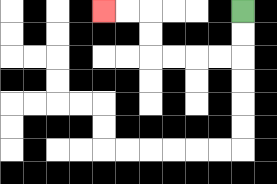{'start': '[10, 0]', 'end': '[4, 0]', 'path_directions': 'D,D,L,L,L,L,U,U,L,L', 'path_coordinates': '[[10, 0], [10, 1], [10, 2], [9, 2], [8, 2], [7, 2], [6, 2], [6, 1], [6, 0], [5, 0], [4, 0]]'}